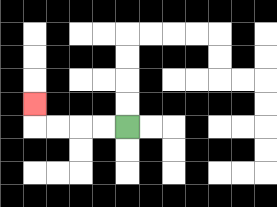{'start': '[5, 5]', 'end': '[1, 4]', 'path_directions': 'L,L,L,L,U', 'path_coordinates': '[[5, 5], [4, 5], [3, 5], [2, 5], [1, 5], [1, 4]]'}